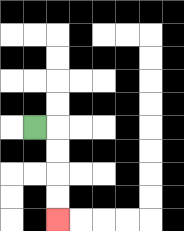{'start': '[1, 5]', 'end': '[2, 9]', 'path_directions': 'R,D,D,D,D', 'path_coordinates': '[[1, 5], [2, 5], [2, 6], [2, 7], [2, 8], [2, 9]]'}